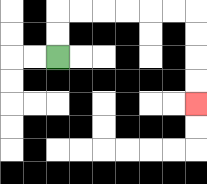{'start': '[2, 2]', 'end': '[8, 4]', 'path_directions': 'U,U,R,R,R,R,R,R,D,D,D,D', 'path_coordinates': '[[2, 2], [2, 1], [2, 0], [3, 0], [4, 0], [5, 0], [6, 0], [7, 0], [8, 0], [8, 1], [8, 2], [8, 3], [8, 4]]'}